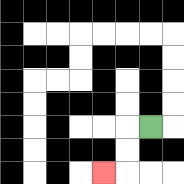{'start': '[6, 5]', 'end': '[4, 7]', 'path_directions': 'L,D,D,L', 'path_coordinates': '[[6, 5], [5, 5], [5, 6], [5, 7], [4, 7]]'}